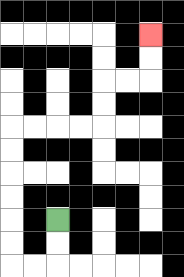{'start': '[2, 9]', 'end': '[6, 1]', 'path_directions': 'D,D,L,L,U,U,U,U,U,U,R,R,R,R,U,U,R,R,U,U', 'path_coordinates': '[[2, 9], [2, 10], [2, 11], [1, 11], [0, 11], [0, 10], [0, 9], [0, 8], [0, 7], [0, 6], [0, 5], [1, 5], [2, 5], [3, 5], [4, 5], [4, 4], [4, 3], [5, 3], [6, 3], [6, 2], [6, 1]]'}